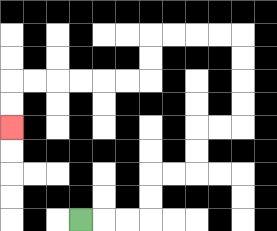{'start': '[3, 9]', 'end': '[0, 5]', 'path_directions': 'R,R,R,U,U,R,R,U,U,R,R,U,U,U,U,L,L,L,L,D,D,L,L,L,L,L,L,D,D', 'path_coordinates': '[[3, 9], [4, 9], [5, 9], [6, 9], [6, 8], [6, 7], [7, 7], [8, 7], [8, 6], [8, 5], [9, 5], [10, 5], [10, 4], [10, 3], [10, 2], [10, 1], [9, 1], [8, 1], [7, 1], [6, 1], [6, 2], [6, 3], [5, 3], [4, 3], [3, 3], [2, 3], [1, 3], [0, 3], [0, 4], [0, 5]]'}